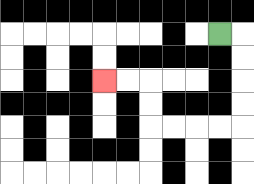{'start': '[9, 1]', 'end': '[4, 3]', 'path_directions': 'R,D,D,D,D,L,L,L,L,U,U,L,L', 'path_coordinates': '[[9, 1], [10, 1], [10, 2], [10, 3], [10, 4], [10, 5], [9, 5], [8, 5], [7, 5], [6, 5], [6, 4], [6, 3], [5, 3], [4, 3]]'}